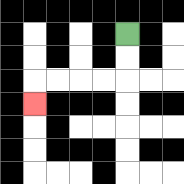{'start': '[5, 1]', 'end': '[1, 4]', 'path_directions': 'D,D,L,L,L,L,D', 'path_coordinates': '[[5, 1], [5, 2], [5, 3], [4, 3], [3, 3], [2, 3], [1, 3], [1, 4]]'}